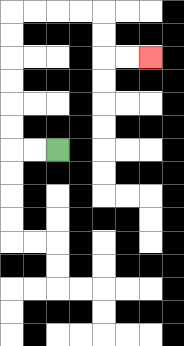{'start': '[2, 6]', 'end': '[6, 2]', 'path_directions': 'L,L,U,U,U,U,U,U,R,R,R,R,D,D,R,R', 'path_coordinates': '[[2, 6], [1, 6], [0, 6], [0, 5], [0, 4], [0, 3], [0, 2], [0, 1], [0, 0], [1, 0], [2, 0], [3, 0], [4, 0], [4, 1], [4, 2], [5, 2], [6, 2]]'}